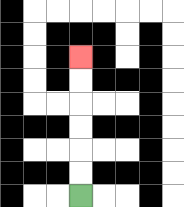{'start': '[3, 8]', 'end': '[3, 2]', 'path_directions': 'U,U,U,U,U,U', 'path_coordinates': '[[3, 8], [3, 7], [3, 6], [3, 5], [3, 4], [3, 3], [3, 2]]'}